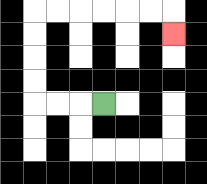{'start': '[4, 4]', 'end': '[7, 1]', 'path_directions': 'L,L,L,U,U,U,U,R,R,R,R,R,R,D', 'path_coordinates': '[[4, 4], [3, 4], [2, 4], [1, 4], [1, 3], [1, 2], [1, 1], [1, 0], [2, 0], [3, 0], [4, 0], [5, 0], [6, 0], [7, 0], [7, 1]]'}